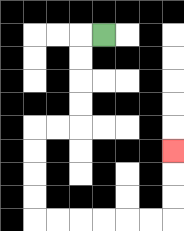{'start': '[4, 1]', 'end': '[7, 6]', 'path_directions': 'L,D,D,D,D,L,L,D,D,D,D,R,R,R,R,R,R,U,U,U', 'path_coordinates': '[[4, 1], [3, 1], [3, 2], [3, 3], [3, 4], [3, 5], [2, 5], [1, 5], [1, 6], [1, 7], [1, 8], [1, 9], [2, 9], [3, 9], [4, 9], [5, 9], [6, 9], [7, 9], [7, 8], [7, 7], [7, 6]]'}